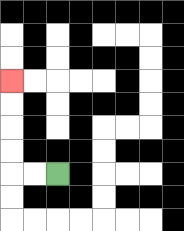{'start': '[2, 7]', 'end': '[0, 3]', 'path_directions': 'L,L,U,U,U,U', 'path_coordinates': '[[2, 7], [1, 7], [0, 7], [0, 6], [0, 5], [0, 4], [0, 3]]'}